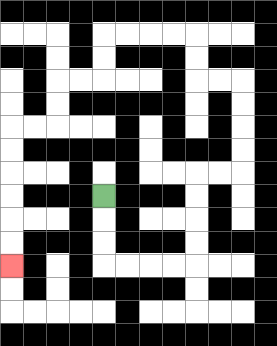{'start': '[4, 8]', 'end': '[0, 11]', 'path_directions': 'D,D,D,R,R,R,R,U,U,U,U,R,R,U,U,U,U,L,L,U,U,L,L,L,L,D,D,L,L,D,D,L,L,D,D,D,D,D,D', 'path_coordinates': '[[4, 8], [4, 9], [4, 10], [4, 11], [5, 11], [6, 11], [7, 11], [8, 11], [8, 10], [8, 9], [8, 8], [8, 7], [9, 7], [10, 7], [10, 6], [10, 5], [10, 4], [10, 3], [9, 3], [8, 3], [8, 2], [8, 1], [7, 1], [6, 1], [5, 1], [4, 1], [4, 2], [4, 3], [3, 3], [2, 3], [2, 4], [2, 5], [1, 5], [0, 5], [0, 6], [0, 7], [0, 8], [0, 9], [0, 10], [0, 11]]'}